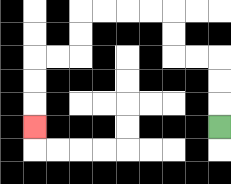{'start': '[9, 5]', 'end': '[1, 5]', 'path_directions': 'U,U,U,L,L,U,U,L,L,L,L,D,D,L,L,D,D,D', 'path_coordinates': '[[9, 5], [9, 4], [9, 3], [9, 2], [8, 2], [7, 2], [7, 1], [7, 0], [6, 0], [5, 0], [4, 0], [3, 0], [3, 1], [3, 2], [2, 2], [1, 2], [1, 3], [1, 4], [1, 5]]'}